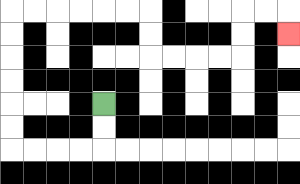{'start': '[4, 4]', 'end': '[12, 1]', 'path_directions': 'D,D,L,L,L,L,U,U,U,U,U,U,R,R,R,R,R,R,D,D,R,R,R,R,U,U,R,R,D', 'path_coordinates': '[[4, 4], [4, 5], [4, 6], [3, 6], [2, 6], [1, 6], [0, 6], [0, 5], [0, 4], [0, 3], [0, 2], [0, 1], [0, 0], [1, 0], [2, 0], [3, 0], [4, 0], [5, 0], [6, 0], [6, 1], [6, 2], [7, 2], [8, 2], [9, 2], [10, 2], [10, 1], [10, 0], [11, 0], [12, 0], [12, 1]]'}